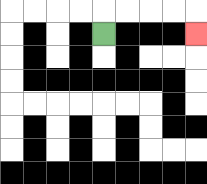{'start': '[4, 1]', 'end': '[8, 1]', 'path_directions': 'U,R,R,R,R,D', 'path_coordinates': '[[4, 1], [4, 0], [5, 0], [6, 0], [7, 0], [8, 0], [8, 1]]'}